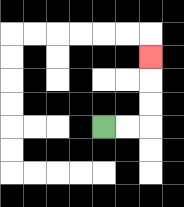{'start': '[4, 5]', 'end': '[6, 2]', 'path_directions': 'R,R,U,U,U', 'path_coordinates': '[[4, 5], [5, 5], [6, 5], [6, 4], [6, 3], [6, 2]]'}